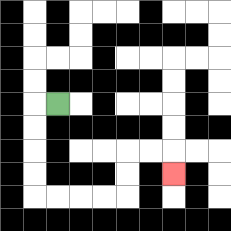{'start': '[2, 4]', 'end': '[7, 7]', 'path_directions': 'L,D,D,D,D,R,R,R,R,U,U,R,R,D', 'path_coordinates': '[[2, 4], [1, 4], [1, 5], [1, 6], [1, 7], [1, 8], [2, 8], [3, 8], [4, 8], [5, 8], [5, 7], [5, 6], [6, 6], [7, 6], [7, 7]]'}